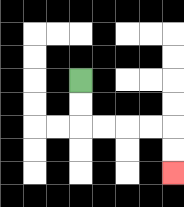{'start': '[3, 3]', 'end': '[7, 7]', 'path_directions': 'D,D,R,R,R,R,D,D', 'path_coordinates': '[[3, 3], [3, 4], [3, 5], [4, 5], [5, 5], [6, 5], [7, 5], [7, 6], [7, 7]]'}